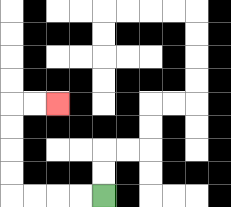{'start': '[4, 8]', 'end': '[2, 4]', 'path_directions': 'L,L,L,L,U,U,U,U,R,R', 'path_coordinates': '[[4, 8], [3, 8], [2, 8], [1, 8], [0, 8], [0, 7], [0, 6], [0, 5], [0, 4], [1, 4], [2, 4]]'}